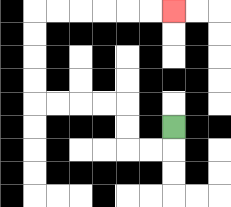{'start': '[7, 5]', 'end': '[7, 0]', 'path_directions': 'D,L,L,U,U,L,L,L,L,U,U,U,U,R,R,R,R,R,R', 'path_coordinates': '[[7, 5], [7, 6], [6, 6], [5, 6], [5, 5], [5, 4], [4, 4], [3, 4], [2, 4], [1, 4], [1, 3], [1, 2], [1, 1], [1, 0], [2, 0], [3, 0], [4, 0], [5, 0], [6, 0], [7, 0]]'}